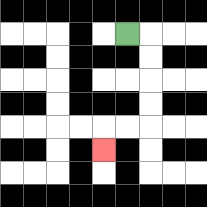{'start': '[5, 1]', 'end': '[4, 6]', 'path_directions': 'R,D,D,D,D,L,L,D', 'path_coordinates': '[[5, 1], [6, 1], [6, 2], [6, 3], [6, 4], [6, 5], [5, 5], [4, 5], [4, 6]]'}